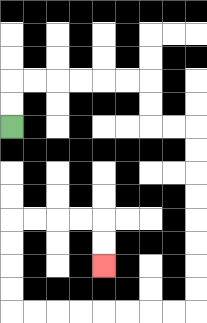{'start': '[0, 5]', 'end': '[4, 11]', 'path_directions': 'U,U,R,R,R,R,R,R,D,D,R,R,D,D,D,D,D,D,D,D,L,L,L,L,L,L,L,L,U,U,U,U,R,R,R,R,D,D', 'path_coordinates': '[[0, 5], [0, 4], [0, 3], [1, 3], [2, 3], [3, 3], [4, 3], [5, 3], [6, 3], [6, 4], [6, 5], [7, 5], [8, 5], [8, 6], [8, 7], [8, 8], [8, 9], [8, 10], [8, 11], [8, 12], [8, 13], [7, 13], [6, 13], [5, 13], [4, 13], [3, 13], [2, 13], [1, 13], [0, 13], [0, 12], [0, 11], [0, 10], [0, 9], [1, 9], [2, 9], [3, 9], [4, 9], [4, 10], [4, 11]]'}